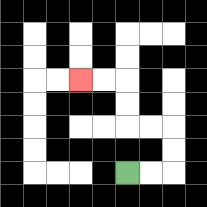{'start': '[5, 7]', 'end': '[3, 3]', 'path_directions': 'R,R,U,U,L,L,U,U,L,L', 'path_coordinates': '[[5, 7], [6, 7], [7, 7], [7, 6], [7, 5], [6, 5], [5, 5], [5, 4], [5, 3], [4, 3], [3, 3]]'}